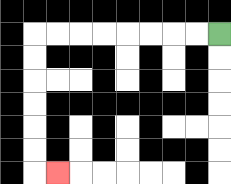{'start': '[9, 1]', 'end': '[2, 7]', 'path_directions': 'L,L,L,L,L,L,L,L,D,D,D,D,D,D,R', 'path_coordinates': '[[9, 1], [8, 1], [7, 1], [6, 1], [5, 1], [4, 1], [3, 1], [2, 1], [1, 1], [1, 2], [1, 3], [1, 4], [1, 5], [1, 6], [1, 7], [2, 7]]'}